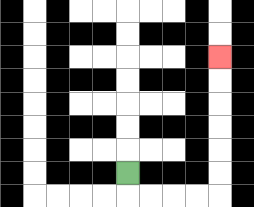{'start': '[5, 7]', 'end': '[9, 2]', 'path_directions': 'D,R,R,R,R,U,U,U,U,U,U', 'path_coordinates': '[[5, 7], [5, 8], [6, 8], [7, 8], [8, 8], [9, 8], [9, 7], [9, 6], [9, 5], [9, 4], [9, 3], [9, 2]]'}